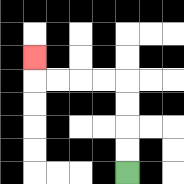{'start': '[5, 7]', 'end': '[1, 2]', 'path_directions': 'U,U,U,U,L,L,L,L,U', 'path_coordinates': '[[5, 7], [5, 6], [5, 5], [5, 4], [5, 3], [4, 3], [3, 3], [2, 3], [1, 3], [1, 2]]'}